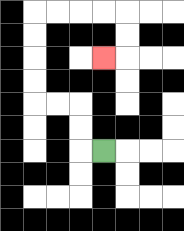{'start': '[4, 6]', 'end': '[4, 2]', 'path_directions': 'L,U,U,L,L,U,U,U,U,R,R,R,R,D,D,L', 'path_coordinates': '[[4, 6], [3, 6], [3, 5], [3, 4], [2, 4], [1, 4], [1, 3], [1, 2], [1, 1], [1, 0], [2, 0], [3, 0], [4, 0], [5, 0], [5, 1], [5, 2], [4, 2]]'}